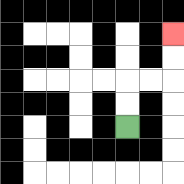{'start': '[5, 5]', 'end': '[7, 1]', 'path_directions': 'U,U,R,R,U,U', 'path_coordinates': '[[5, 5], [5, 4], [5, 3], [6, 3], [7, 3], [7, 2], [7, 1]]'}